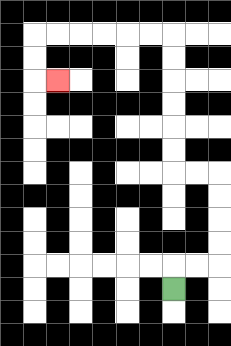{'start': '[7, 12]', 'end': '[2, 3]', 'path_directions': 'U,R,R,U,U,U,U,L,L,U,U,U,U,U,U,L,L,L,L,L,L,D,D,R', 'path_coordinates': '[[7, 12], [7, 11], [8, 11], [9, 11], [9, 10], [9, 9], [9, 8], [9, 7], [8, 7], [7, 7], [7, 6], [7, 5], [7, 4], [7, 3], [7, 2], [7, 1], [6, 1], [5, 1], [4, 1], [3, 1], [2, 1], [1, 1], [1, 2], [1, 3], [2, 3]]'}